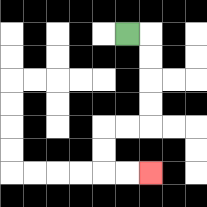{'start': '[5, 1]', 'end': '[6, 7]', 'path_directions': 'R,D,D,D,D,L,L,D,D,R,R', 'path_coordinates': '[[5, 1], [6, 1], [6, 2], [6, 3], [6, 4], [6, 5], [5, 5], [4, 5], [4, 6], [4, 7], [5, 7], [6, 7]]'}